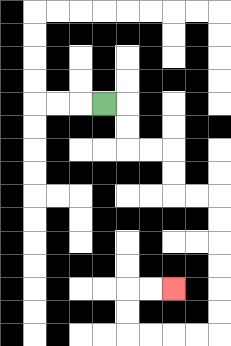{'start': '[4, 4]', 'end': '[7, 12]', 'path_directions': 'R,D,D,R,R,D,D,R,R,D,D,D,D,D,D,L,L,L,L,U,U,R,R', 'path_coordinates': '[[4, 4], [5, 4], [5, 5], [5, 6], [6, 6], [7, 6], [7, 7], [7, 8], [8, 8], [9, 8], [9, 9], [9, 10], [9, 11], [9, 12], [9, 13], [9, 14], [8, 14], [7, 14], [6, 14], [5, 14], [5, 13], [5, 12], [6, 12], [7, 12]]'}